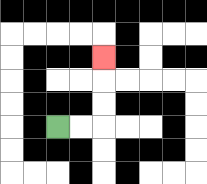{'start': '[2, 5]', 'end': '[4, 2]', 'path_directions': 'R,R,U,U,U', 'path_coordinates': '[[2, 5], [3, 5], [4, 5], [4, 4], [4, 3], [4, 2]]'}